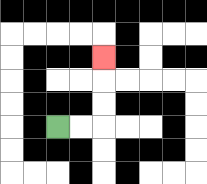{'start': '[2, 5]', 'end': '[4, 2]', 'path_directions': 'R,R,U,U,U', 'path_coordinates': '[[2, 5], [3, 5], [4, 5], [4, 4], [4, 3], [4, 2]]'}